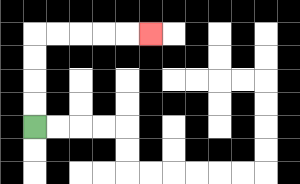{'start': '[1, 5]', 'end': '[6, 1]', 'path_directions': 'U,U,U,U,R,R,R,R,R', 'path_coordinates': '[[1, 5], [1, 4], [1, 3], [1, 2], [1, 1], [2, 1], [3, 1], [4, 1], [5, 1], [6, 1]]'}